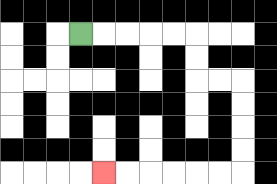{'start': '[3, 1]', 'end': '[4, 7]', 'path_directions': 'R,R,R,R,R,D,D,R,R,D,D,D,D,L,L,L,L,L,L', 'path_coordinates': '[[3, 1], [4, 1], [5, 1], [6, 1], [7, 1], [8, 1], [8, 2], [8, 3], [9, 3], [10, 3], [10, 4], [10, 5], [10, 6], [10, 7], [9, 7], [8, 7], [7, 7], [6, 7], [5, 7], [4, 7]]'}